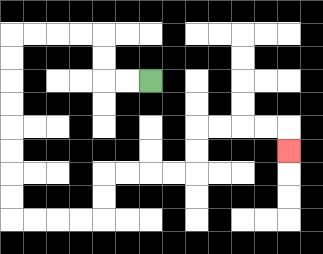{'start': '[6, 3]', 'end': '[12, 6]', 'path_directions': 'L,L,U,U,L,L,L,L,D,D,D,D,D,D,D,D,R,R,R,R,U,U,R,R,R,R,U,U,R,R,R,R,D', 'path_coordinates': '[[6, 3], [5, 3], [4, 3], [4, 2], [4, 1], [3, 1], [2, 1], [1, 1], [0, 1], [0, 2], [0, 3], [0, 4], [0, 5], [0, 6], [0, 7], [0, 8], [0, 9], [1, 9], [2, 9], [3, 9], [4, 9], [4, 8], [4, 7], [5, 7], [6, 7], [7, 7], [8, 7], [8, 6], [8, 5], [9, 5], [10, 5], [11, 5], [12, 5], [12, 6]]'}